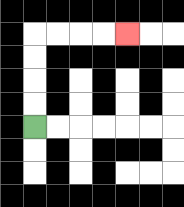{'start': '[1, 5]', 'end': '[5, 1]', 'path_directions': 'U,U,U,U,R,R,R,R', 'path_coordinates': '[[1, 5], [1, 4], [1, 3], [1, 2], [1, 1], [2, 1], [3, 1], [4, 1], [5, 1]]'}